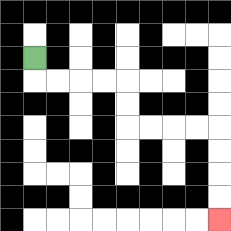{'start': '[1, 2]', 'end': '[9, 9]', 'path_directions': 'D,R,R,R,R,D,D,R,R,R,R,D,D,D,D', 'path_coordinates': '[[1, 2], [1, 3], [2, 3], [3, 3], [4, 3], [5, 3], [5, 4], [5, 5], [6, 5], [7, 5], [8, 5], [9, 5], [9, 6], [9, 7], [9, 8], [9, 9]]'}